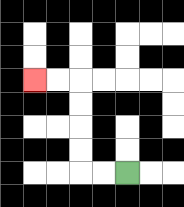{'start': '[5, 7]', 'end': '[1, 3]', 'path_directions': 'L,L,U,U,U,U,L,L', 'path_coordinates': '[[5, 7], [4, 7], [3, 7], [3, 6], [3, 5], [3, 4], [3, 3], [2, 3], [1, 3]]'}